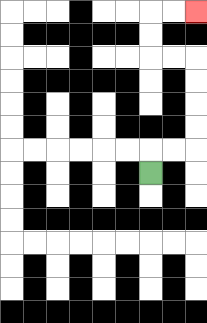{'start': '[6, 7]', 'end': '[8, 0]', 'path_directions': 'U,R,R,U,U,U,U,L,L,U,U,R,R', 'path_coordinates': '[[6, 7], [6, 6], [7, 6], [8, 6], [8, 5], [8, 4], [8, 3], [8, 2], [7, 2], [6, 2], [6, 1], [6, 0], [7, 0], [8, 0]]'}